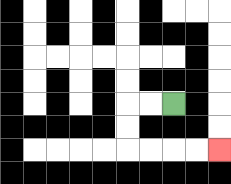{'start': '[7, 4]', 'end': '[9, 6]', 'path_directions': 'L,L,D,D,R,R,R,R', 'path_coordinates': '[[7, 4], [6, 4], [5, 4], [5, 5], [5, 6], [6, 6], [7, 6], [8, 6], [9, 6]]'}